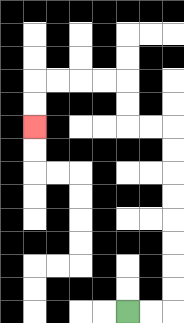{'start': '[5, 13]', 'end': '[1, 5]', 'path_directions': 'R,R,U,U,U,U,U,U,U,U,L,L,U,U,L,L,L,L,D,D', 'path_coordinates': '[[5, 13], [6, 13], [7, 13], [7, 12], [7, 11], [7, 10], [7, 9], [7, 8], [7, 7], [7, 6], [7, 5], [6, 5], [5, 5], [5, 4], [5, 3], [4, 3], [3, 3], [2, 3], [1, 3], [1, 4], [1, 5]]'}